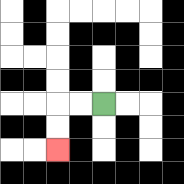{'start': '[4, 4]', 'end': '[2, 6]', 'path_directions': 'L,L,D,D', 'path_coordinates': '[[4, 4], [3, 4], [2, 4], [2, 5], [2, 6]]'}